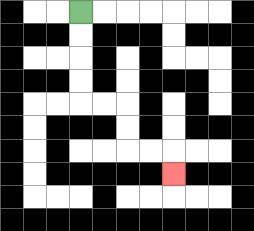{'start': '[3, 0]', 'end': '[7, 7]', 'path_directions': 'D,D,D,D,R,R,D,D,R,R,D', 'path_coordinates': '[[3, 0], [3, 1], [3, 2], [3, 3], [3, 4], [4, 4], [5, 4], [5, 5], [5, 6], [6, 6], [7, 6], [7, 7]]'}